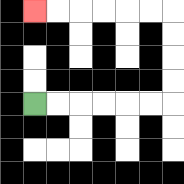{'start': '[1, 4]', 'end': '[1, 0]', 'path_directions': 'R,R,R,R,R,R,U,U,U,U,L,L,L,L,L,L', 'path_coordinates': '[[1, 4], [2, 4], [3, 4], [4, 4], [5, 4], [6, 4], [7, 4], [7, 3], [7, 2], [7, 1], [7, 0], [6, 0], [5, 0], [4, 0], [3, 0], [2, 0], [1, 0]]'}